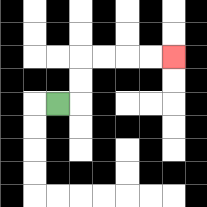{'start': '[2, 4]', 'end': '[7, 2]', 'path_directions': 'R,U,U,R,R,R,R', 'path_coordinates': '[[2, 4], [3, 4], [3, 3], [3, 2], [4, 2], [5, 2], [6, 2], [7, 2]]'}